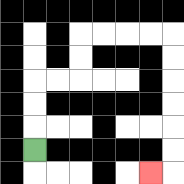{'start': '[1, 6]', 'end': '[6, 7]', 'path_directions': 'U,U,U,R,R,U,U,R,R,R,R,D,D,D,D,D,D,L', 'path_coordinates': '[[1, 6], [1, 5], [1, 4], [1, 3], [2, 3], [3, 3], [3, 2], [3, 1], [4, 1], [5, 1], [6, 1], [7, 1], [7, 2], [7, 3], [7, 4], [7, 5], [7, 6], [7, 7], [6, 7]]'}